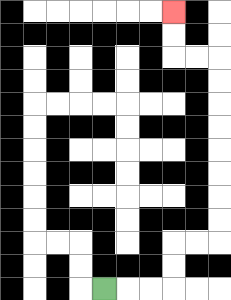{'start': '[4, 12]', 'end': '[7, 0]', 'path_directions': 'R,R,R,U,U,R,R,U,U,U,U,U,U,U,U,L,L,U,U', 'path_coordinates': '[[4, 12], [5, 12], [6, 12], [7, 12], [7, 11], [7, 10], [8, 10], [9, 10], [9, 9], [9, 8], [9, 7], [9, 6], [9, 5], [9, 4], [9, 3], [9, 2], [8, 2], [7, 2], [7, 1], [7, 0]]'}